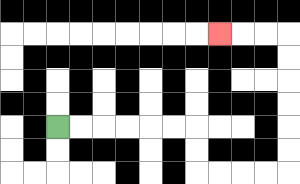{'start': '[2, 5]', 'end': '[9, 1]', 'path_directions': 'R,R,R,R,R,R,D,D,R,R,R,R,U,U,U,U,U,U,L,L,L', 'path_coordinates': '[[2, 5], [3, 5], [4, 5], [5, 5], [6, 5], [7, 5], [8, 5], [8, 6], [8, 7], [9, 7], [10, 7], [11, 7], [12, 7], [12, 6], [12, 5], [12, 4], [12, 3], [12, 2], [12, 1], [11, 1], [10, 1], [9, 1]]'}